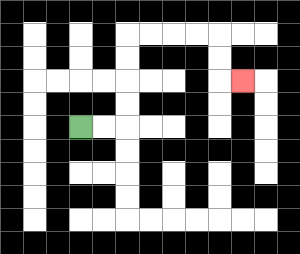{'start': '[3, 5]', 'end': '[10, 3]', 'path_directions': 'R,R,U,U,U,U,R,R,R,R,D,D,R', 'path_coordinates': '[[3, 5], [4, 5], [5, 5], [5, 4], [5, 3], [5, 2], [5, 1], [6, 1], [7, 1], [8, 1], [9, 1], [9, 2], [9, 3], [10, 3]]'}